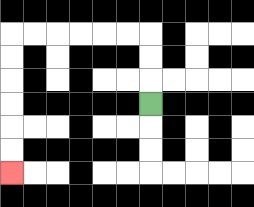{'start': '[6, 4]', 'end': '[0, 7]', 'path_directions': 'U,U,U,L,L,L,L,L,L,D,D,D,D,D,D', 'path_coordinates': '[[6, 4], [6, 3], [6, 2], [6, 1], [5, 1], [4, 1], [3, 1], [2, 1], [1, 1], [0, 1], [0, 2], [0, 3], [0, 4], [0, 5], [0, 6], [0, 7]]'}